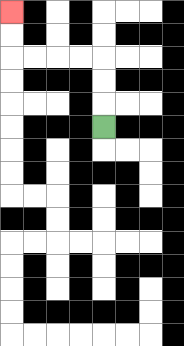{'start': '[4, 5]', 'end': '[0, 0]', 'path_directions': 'U,U,U,L,L,L,L,U,U', 'path_coordinates': '[[4, 5], [4, 4], [4, 3], [4, 2], [3, 2], [2, 2], [1, 2], [0, 2], [0, 1], [0, 0]]'}